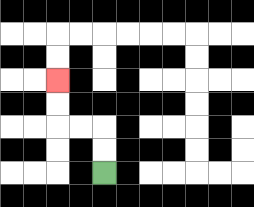{'start': '[4, 7]', 'end': '[2, 3]', 'path_directions': 'U,U,L,L,U,U', 'path_coordinates': '[[4, 7], [4, 6], [4, 5], [3, 5], [2, 5], [2, 4], [2, 3]]'}